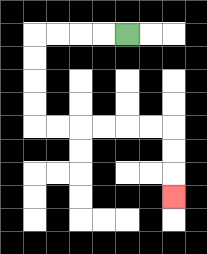{'start': '[5, 1]', 'end': '[7, 8]', 'path_directions': 'L,L,L,L,D,D,D,D,R,R,R,R,R,R,D,D,D', 'path_coordinates': '[[5, 1], [4, 1], [3, 1], [2, 1], [1, 1], [1, 2], [1, 3], [1, 4], [1, 5], [2, 5], [3, 5], [4, 5], [5, 5], [6, 5], [7, 5], [7, 6], [7, 7], [7, 8]]'}